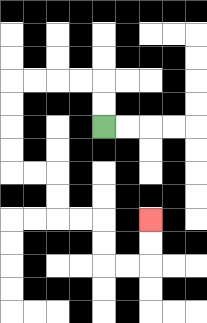{'start': '[4, 5]', 'end': '[6, 9]', 'path_directions': 'U,U,L,L,L,L,D,D,D,D,R,R,D,D,R,R,D,D,R,R,U,U', 'path_coordinates': '[[4, 5], [4, 4], [4, 3], [3, 3], [2, 3], [1, 3], [0, 3], [0, 4], [0, 5], [0, 6], [0, 7], [1, 7], [2, 7], [2, 8], [2, 9], [3, 9], [4, 9], [4, 10], [4, 11], [5, 11], [6, 11], [6, 10], [6, 9]]'}